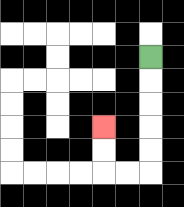{'start': '[6, 2]', 'end': '[4, 5]', 'path_directions': 'D,D,D,D,D,L,L,U,U', 'path_coordinates': '[[6, 2], [6, 3], [6, 4], [6, 5], [6, 6], [6, 7], [5, 7], [4, 7], [4, 6], [4, 5]]'}